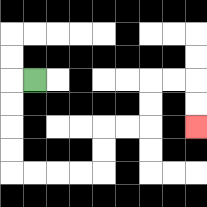{'start': '[1, 3]', 'end': '[8, 5]', 'path_directions': 'L,D,D,D,D,R,R,R,R,U,U,R,R,U,U,R,R,D,D', 'path_coordinates': '[[1, 3], [0, 3], [0, 4], [0, 5], [0, 6], [0, 7], [1, 7], [2, 7], [3, 7], [4, 7], [4, 6], [4, 5], [5, 5], [6, 5], [6, 4], [6, 3], [7, 3], [8, 3], [8, 4], [8, 5]]'}